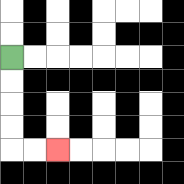{'start': '[0, 2]', 'end': '[2, 6]', 'path_directions': 'D,D,D,D,R,R', 'path_coordinates': '[[0, 2], [0, 3], [0, 4], [0, 5], [0, 6], [1, 6], [2, 6]]'}